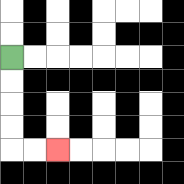{'start': '[0, 2]', 'end': '[2, 6]', 'path_directions': 'D,D,D,D,R,R', 'path_coordinates': '[[0, 2], [0, 3], [0, 4], [0, 5], [0, 6], [1, 6], [2, 6]]'}